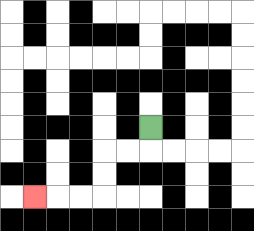{'start': '[6, 5]', 'end': '[1, 8]', 'path_directions': 'D,L,L,D,D,L,L,L', 'path_coordinates': '[[6, 5], [6, 6], [5, 6], [4, 6], [4, 7], [4, 8], [3, 8], [2, 8], [1, 8]]'}